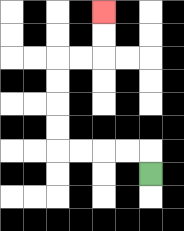{'start': '[6, 7]', 'end': '[4, 0]', 'path_directions': 'U,L,L,L,L,U,U,U,U,R,R,U,U', 'path_coordinates': '[[6, 7], [6, 6], [5, 6], [4, 6], [3, 6], [2, 6], [2, 5], [2, 4], [2, 3], [2, 2], [3, 2], [4, 2], [4, 1], [4, 0]]'}